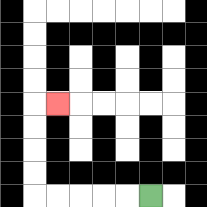{'start': '[6, 8]', 'end': '[2, 4]', 'path_directions': 'L,L,L,L,L,U,U,U,U,R', 'path_coordinates': '[[6, 8], [5, 8], [4, 8], [3, 8], [2, 8], [1, 8], [1, 7], [1, 6], [1, 5], [1, 4], [2, 4]]'}